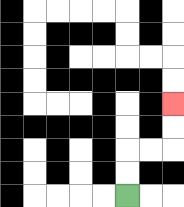{'start': '[5, 8]', 'end': '[7, 4]', 'path_directions': 'U,U,R,R,U,U', 'path_coordinates': '[[5, 8], [5, 7], [5, 6], [6, 6], [7, 6], [7, 5], [7, 4]]'}